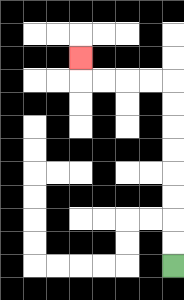{'start': '[7, 11]', 'end': '[3, 2]', 'path_directions': 'U,U,U,U,U,U,U,U,L,L,L,L,U', 'path_coordinates': '[[7, 11], [7, 10], [7, 9], [7, 8], [7, 7], [7, 6], [7, 5], [7, 4], [7, 3], [6, 3], [5, 3], [4, 3], [3, 3], [3, 2]]'}